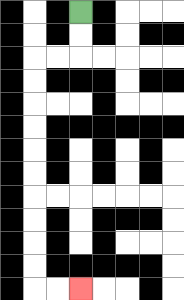{'start': '[3, 0]', 'end': '[3, 12]', 'path_directions': 'D,D,L,L,D,D,D,D,D,D,D,D,D,D,R,R', 'path_coordinates': '[[3, 0], [3, 1], [3, 2], [2, 2], [1, 2], [1, 3], [1, 4], [1, 5], [1, 6], [1, 7], [1, 8], [1, 9], [1, 10], [1, 11], [1, 12], [2, 12], [3, 12]]'}